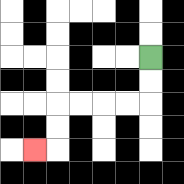{'start': '[6, 2]', 'end': '[1, 6]', 'path_directions': 'D,D,L,L,L,L,D,D,L', 'path_coordinates': '[[6, 2], [6, 3], [6, 4], [5, 4], [4, 4], [3, 4], [2, 4], [2, 5], [2, 6], [1, 6]]'}